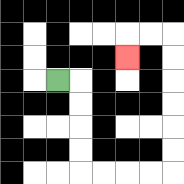{'start': '[2, 3]', 'end': '[5, 2]', 'path_directions': 'R,D,D,D,D,R,R,R,R,U,U,U,U,U,U,L,L,D', 'path_coordinates': '[[2, 3], [3, 3], [3, 4], [3, 5], [3, 6], [3, 7], [4, 7], [5, 7], [6, 7], [7, 7], [7, 6], [7, 5], [7, 4], [7, 3], [7, 2], [7, 1], [6, 1], [5, 1], [5, 2]]'}